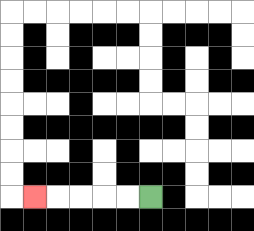{'start': '[6, 8]', 'end': '[1, 8]', 'path_directions': 'L,L,L,L,L', 'path_coordinates': '[[6, 8], [5, 8], [4, 8], [3, 8], [2, 8], [1, 8]]'}